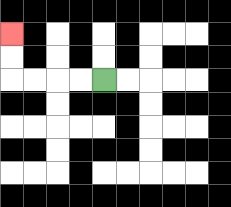{'start': '[4, 3]', 'end': '[0, 1]', 'path_directions': 'L,L,L,L,U,U', 'path_coordinates': '[[4, 3], [3, 3], [2, 3], [1, 3], [0, 3], [0, 2], [0, 1]]'}